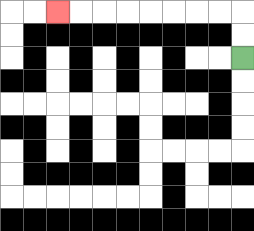{'start': '[10, 2]', 'end': '[2, 0]', 'path_directions': 'U,U,L,L,L,L,L,L,L,L', 'path_coordinates': '[[10, 2], [10, 1], [10, 0], [9, 0], [8, 0], [7, 0], [6, 0], [5, 0], [4, 0], [3, 0], [2, 0]]'}